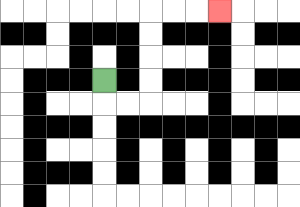{'start': '[4, 3]', 'end': '[9, 0]', 'path_directions': 'D,R,R,U,U,U,U,R,R,R', 'path_coordinates': '[[4, 3], [4, 4], [5, 4], [6, 4], [6, 3], [6, 2], [6, 1], [6, 0], [7, 0], [8, 0], [9, 0]]'}